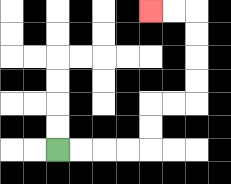{'start': '[2, 6]', 'end': '[6, 0]', 'path_directions': 'R,R,R,R,U,U,R,R,U,U,U,U,L,L', 'path_coordinates': '[[2, 6], [3, 6], [4, 6], [5, 6], [6, 6], [6, 5], [6, 4], [7, 4], [8, 4], [8, 3], [8, 2], [8, 1], [8, 0], [7, 0], [6, 0]]'}